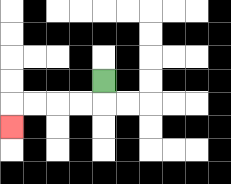{'start': '[4, 3]', 'end': '[0, 5]', 'path_directions': 'D,L,L,L,L,D', 'path_coordinates': '[[4, 3], [4, 4], [3, 4], [2, 4], [1, 4], [0, 4], [0, 5]]'}